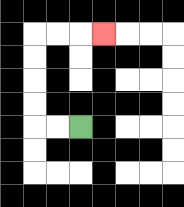{'start': '[3, 5]', 'end': '[4, 1]', 'path_directions': 'L,L,U,U,U,U,R,R,R', 'path_coordinates': '[[3, 5], [2, 5], [1, 5], [1, 4], [1, 3], [1, 2], [1, 1], [2, 1], [3, 1], [4, 1]]'}